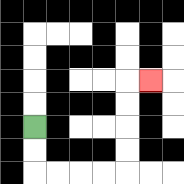{'start': '[1, 5]', 'end': '[6, 3]', 'path_directions': 'D,D,R,R,R,R,U,U,U,U,R', 'path_coordinates': '[[1, 5], [1, 6], [1, 7], [2, 7], [3, 7], [4, 7], [5, 7], [5, 6], [5, 5], [5, 4], [5, 3], [6, 3]]'}